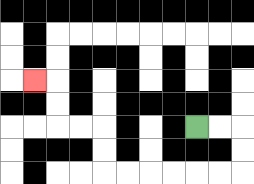{'start': '[8, 5]', 'end': '[1, 3]', 'path_directions': 'R,R,D,D,L,L,L,L,L,L,U,U,L,L,U,U,L', 'path_coordinates': '[[8, 5], [9, 5], [10, 5], [10, 6], [10, 7], [9, 7], [8, 7], [7, 7], [6, 7], [5, 7], [4, 7], [4, 6], [4, 5], [3, 5], [2, 5], [2, 4], [2, 3], [1, 3]]'}